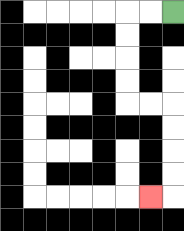{'start': '[7, 0]', 'end': '[6, 8]', 'path_directions': 'L,L,D,D,D,D,R,R,D,D,D,D,L', 'path_coordinates': '[[7, 0], [6, 0], [5, 0], [5, 1], [5, 2], [5, 3], [5, 4], [6, 4], [7, 4], [7, 5], [7, 6], [7, 7], [7, 8], [6, 8]]'}